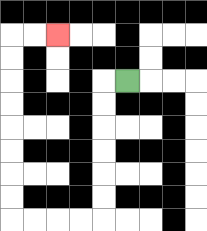{'start': '[5, 3]', 'end': '[2, 1]', 'path_directions': 'L,D,D,D,D,D,D,L,L,L,L,U,U,U,U,U,U,U,U,R,R', 'path_coordinates': '[[5, 3], [4, 3], [4, 4], [4, 5], [4, 6], [4, 7], [4, 8], [4, 9], [3, 9], [2, 9], [1, 9], [0, 9], [0, 8], [0, 7], [0, 6], [0, 5], [0, 4], [0, 3], [0, 2], [0, 1], [1, 1], [2, 1]]'}